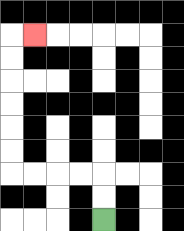{'start': '[4, 9]', 'end': '[1, 1]', 'path_directions': 'U,U,L,L,L,L,U,U,U,U,U,U,R', 'path_coordinates': '[[4, 9], [4, 8], [4, 7], [3, 7], [2, 7], [1, 7], [0, 7], [0, 6], [0, 5], [0, 4], [0, 3], [0, 2], [0, 1], [1, 1]]'}